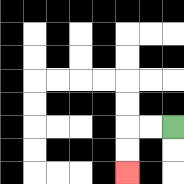{'start': '[7, 5]', 'end': '[5, 7]', 'path_directions': 'L,L,D,D', 'path_coordinates': '[[7, 5], [6, 5], [5, 5], [5, 6], [5, 7]]'}